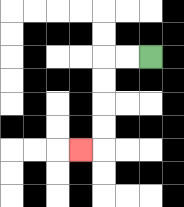{'start': '[6, 2]', 'end': '[3, 6]', 'path_directions': 'L,L,D,D,D,D,L', 'path_coordinates': '[[6, 2], [5, 2], [4, 2], [4, 3], [4, 4], [4, 5], [4, 6], [3, 6]]'}